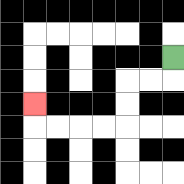{'start': '[7, 2]', 'end': '[1, 4]', 'path_directions': 'D,L,L,D,D,L,L,L,L,U', 'path_coordinates': '[[7, 2], [7, 3], [6, 3], [5, 3], [5, 4], [5, 5], [4, 5], [3, 5], [2, 5], [1, 5], [1, 4]]'}